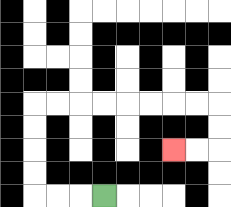{'start': '[4, 8]', 'end': '[7, 6]', 'path_directions': 'L,L,L,U,U,U,U,R,R,R,R,R,R,R,R,D,D,L,L', 'path_coordinates': '[[4, 8], [3, 8], [2, 8], [1, 8], [1, 7], [1, 6], [1, 5], [1, 4], [2, 4], [3, 4], [4, 4], [5, 4], [6, 4], [7, 4], [8, 4], [9, 4], [9, 5], [9, 6], [8, 6], [7, 6]]'}